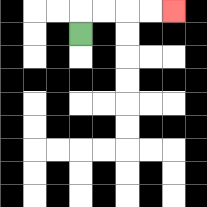{'start': '[3, 1]', 'end': '[7, 0]', 'path_directions': 'U,R,R,R,R', 'path_coordinates': '[[3, 1], [3, 0], [4, 0], [5, 0], [6, 0], [7, 0]]'}